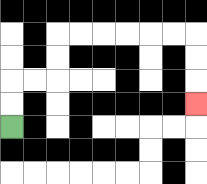{'start': '[0, 5]', 'end': '[8, 4]', 'path_directions': 'U,U,R,R,U,U,R,R,R,R,R,R,D,D,D', 'path_coordinates': '[[0, 5], [0, 4], [0, 3], [1, 3], [2, 3], [2, 2], [2, 1], [3, 1], [4, 1], [5, 1], [6, 1], [7, 1], [8, 1], [8, 2], [8, 3], [8, 4]]'}